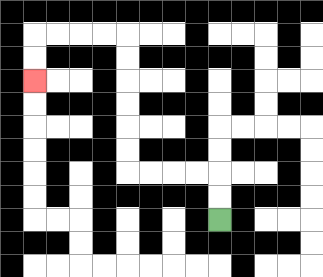{'start': '[9, 9]', 'end': '[1, 3]', 'path_directions': 'U,U,L,L,L,L,U,U,U,U,U,U,L,L,L,L,D,D', 'path_coordinates': '[[9, 9], [9, 8], [9, 7], [8, 7], [7, 7], [6, 7], [5, 7], [5, 6], [5, 5], [5, 4], [5, 3], [5, 2], [5, 1], [4, 1], [3, 1], [2, 1], [1, 1], [1, 2], [1, 3]]'}